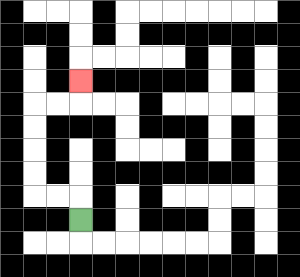{'start': '[3, 9]', 'end': '[3, 3]', 'path_directions': 'U,L,L,U,U,U,U,R,R,U', 'path_coordinates': '[[3, 9], [3, 8], [2, 8], [1, 8], [1, 7], [1, 6], [1, 5], [1, 4], [2, 4], [3, 4], [3, 3]]'}